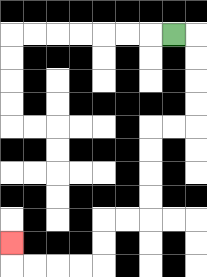{'start': '[7, 1]', 'end': '[0, 10]', 'path_directions': 'R,D,D,D,D,L,L,D,D,D,D,L,L,D,D,L,L,L,L,U', 'path_coordinates': '[[7, 1], [8, 1], [8, 2], [8, 3], [8, 4], [8, 5], [7, 5], [6, 5], [6, 6], [6, 7], [6, 8], [6, 9], [5, 9], [4, 9], [4, 10], [4, 11], [3, 11], [2, 11], [1, 11], [0, 11], [0, 10]]'}